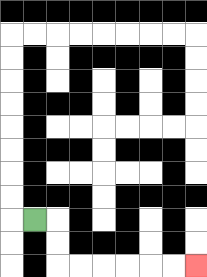{'start': '[1, 9]', 'end': '[8, 11]', 'path_directions': 'R,D,D,R,R,R,R,R,R', 'path_coordinates': '[[1, 9], [2, 9], [2, 10], [2, 11], [3, 11], [4, 11], [5, 11], [6, 11], [7, 11], [8, 11]]'}